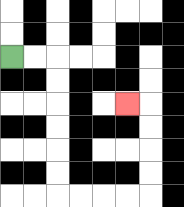{'start': '[0, 2]', 'end': '[5, 4]', 'path_directions': 'R,R,D,D,D,D,D,D,R,R,R,R,U,U,U,U,L', 'path_coordinates': '[[0, 2], [1, 2], [2, 2], [2, 3], [2, 4], [2, 5], [2, 6], [2, 7], [2, 8], [3, 8], [4, 8], [5, 8], [6, 8], [6, 7], [6, 6], [6, 5], [6, 4], [5, 4]]'}